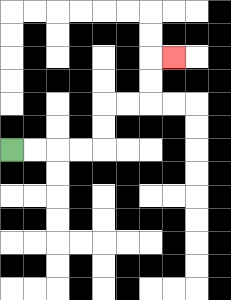{'start': '[0, 6]', 'end': '[7, 2]', 'path_directions': 'R,R,R,R,U,U,R,R,U,U,R', 'path_coordinates': '[[0, 6], [1, 6], [2, 6], [3, 6], [4, 6], [4, 5], [4, 4], [5, 4], [6, 4], [6, 3], [6, 2], [7, 2]]'}